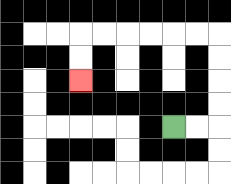{'start': '[7, 5]', 'end': '[3, 3]', 'path_directions': 'R,R,U,U,U,U,L,L,L,L,L,L,D,D', 'path_coordinates': '[[7, 5], [8, 5], [9, 5], [9, 4], [9, 3], [9, 2], [9, 1], [8, 1], [7, 1], [6, 1], [5, 1], [4, 1], [3, 1], [3, 2], [3, 3]]'}